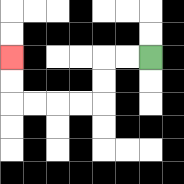{'start': '[6, 2]', 'end': '[0, 2]', 'path_directions': 'L,L,D,D,L,L,L,L,U,U', 'path_coordinates': '[[6, 2], [5, 2], [4, 2], [4, 3], [4, 4], [3, 4], [2, 4], [1, 4], [0, 4], [0, 3], [0, 2]]'}